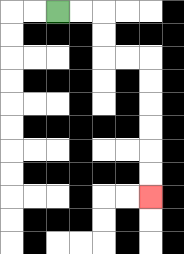{'start': '[2, 0]', 'end': '[6, 8]', 'path_directions': 'R,R,D,D,R,R,D,D,D,D,D,D', 'path_coordinates': '[[2, 0], [3, 0], [4, 0], [4, 1], [4, 2], [5, 2], [6, 2], [6, 3], [6, 4], [6, 5], [6, 6], [6, 7], [6, 8]]'}